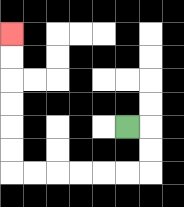{'start': '[5, 5]', 'end': '[0, 1]', 'path_directions': 'R,D,D,L,L,L,L,L,L,U,U,U,U,U,U', 'path_coordinates': '[[5, 5], [6, 5], [6, 6], [6, 7], [5, 7], [4, 7], [3, 7], [2, 7], [1, 7], [0, 7], [0, 6], [0, 5], [0, 4], [0, 3], [0, 2], [0, 1]]'}